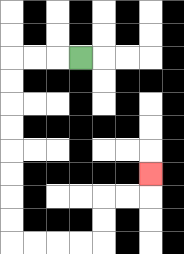{'start': '[3, 2]', 'end': '[6, 7]', 'path_directions': 'L,L,L,D,D,D,D,D,D,D,D,R,R,R,R,U,U,R,R,U', 'path_coordinates': '[[3, 2], [2, 2], [1, 2], [0, 2], [0, 3], [0, 4], [0, 5], [0, 6], [0, 7], [0, 8], [0, 9], [0, 10], [1, 10], [2, 10], [3, 10], [4, 10], [4, 9], [4, 8], [5, 8], [6, 8], [6, 7]]'}